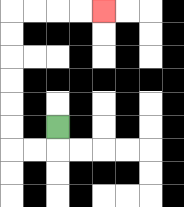{'start': '[2, 5]', 'end': '[4, 0]', 'path_directions': 'D,L,L,U,U,U,U,U,U,R,R,R,R', 'path_coordinates': '[[2, 5], [2, 6], [1, 6], [0, 6], [0, 5], [0, 4], [0, 3], [0, 2], [0, 1], [0, 0], [1, 0], [2, 0], [3, 0], [4, 0]]'}